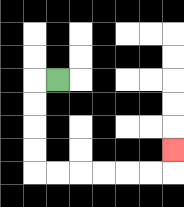{'start': '[2, 3]', 'end': '[7, 6]', 'path_directions': 'L,D,D,D,D,R,R,R,R,R,R,U', 'path_coordinates': '[[2, 3], [1, 3], [1, 4], [1, 5], [1, 6], [1, 7], [2, 7], [3, 7], [4, 7], [5, 7], [6, 7], [7, 7], [7, 6]]'}